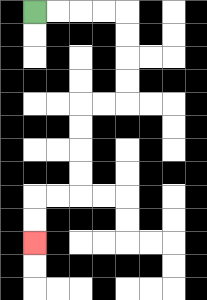{'start': '[1, 0]', 'end': '[1, 10]', 'path_directions': 'R,R,R,R,D,D,D,D,L,L,D,D,D,D,L,L,D,D', 'path_coordinates': '[[1, 0], [2, 0], [3, 0], [4, 0], [5, 0], [5, 1], [5, 2], [5, 3], [5, 4], [4, 4], [3, 4], [3, 5], [3, 6], [3, 7], [3, 8], [2, 8], [1, 8], [1, 9], [1, 10]]'}